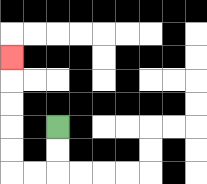{'start': '[2, 5]', 'end': '[0, 2]', 'path_directions': 'D,D,L,L,U,U,U,U,U', 'path_coordinates': '[[2, 5], [2, 6], [2, 7], [1, 7], [0, 7], [0, 6], [0, 5], [0, 4], [0, 3], [0, 2]]'}